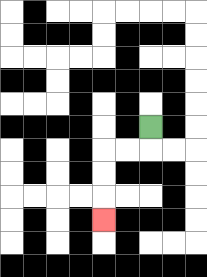{'start': '[6, 5]', 'end': '[4, 9]', 'path_directions': 'D,L,L,D,D,D', 'path_coordinates': '[[6, 5], [6, 6], [5, 6], [4, 6], [4, 7], [4, 8], [4, 9]]'}